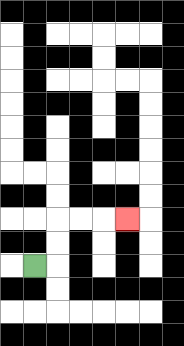{'start': '[1, 11]', 'end': '[5, 9]', 'path_directions': 'R,U,U,R,R,R', 'path_coordinates': '[[1, 11], [2, 11], [2, 10], [2, 9], [3, 9], [4, 9], [5, 9]]'}